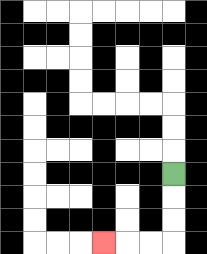{'start': '[7, 7]', 'end': '[4, 10]', 'path_directions': 'D,D,D,L,L,L', 'path_coordinates': '[[7, 7], [7, 8], [7, 9], [7, 10], [6, 10], [5, 10], [4, 10]]'}